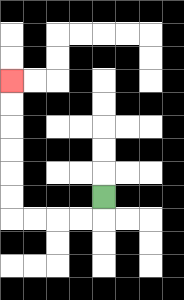{'start': '[4, 8]', 'end': '[0, 3]', 'path_directions': 'D,L,L,L,L,U,U,U,U,U,U', 'path_coordinates': '[[4, 8], [4, 9], [3, 9], [2, 9], [1, 9], [0, 9], [0, 8], [0, 7], [0, 6], [0, 5], [0, 4], [0, 3]]'}